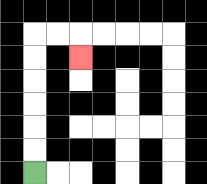{'start': '[1, 7]', 'end': '[3, 2]', 'path_directions': 'U,U,U,U,U,U,R,R,D', 'path_coordinates': '[[1, 7], [1, 6], [1, 5], [1, 4], [1, 3], [1, 2], [1, 1], [2, 1], [3, 1], [3, 2]]'}